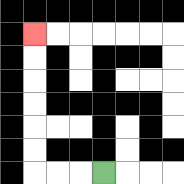{'start': '[4, 7]', 'end': '[1, 1]', 'path_directions': 'L,L,L,U,U,U,U,U,U', 'path_coordinates': '[[4, 7], [3, 7], [2, 7], [1, 7], [1, 6], [1, 5], [1, 4], [1, 3], [1, 2], [1, 1]]'}